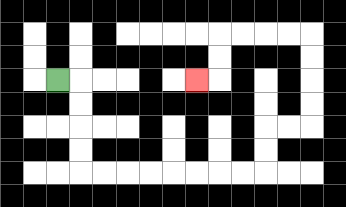{'start': '[2, 3]', 'end': '[8, 3]', 'path_directions': 'R,D,D,D,D,R,R,R,R,R,R,R,R,U,U,R,R,U,U,U,U,L,L,L,L,D,D,L', 'path_coordinates': '[[2, 3], [3, 3], [3, 4], [3, 5], [3, 6], [3, 7], [4, 7], [5, 7], [6, 7], [7, 7], [8, 7], [9, 7], [10, 7], [11, 7], [11, 6], [11, 5], [12, 5], [13, 5], [13, 4], [13, 3], [13, 2], [13, 1], [12, 1], [11, 1], [10, 1], [9, 1], [9, 2], [9, 3], [8, 3]]'}